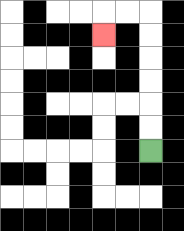{'start': '[6, 6]', 'end': '[4, 1]', 'path_directions': 'U,U,U,U,U,U,L,L,D', 'path_coordinates': '[[6, 6], [6, 5], [6, 4], [6, 3], [6, 2], [6, 1], [6, 0], [5, 0], [4, 0], [4, 1]]'}